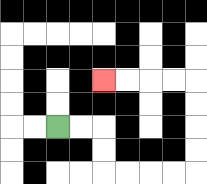{'start': '[2, 5]', 'end': '[4, 3]', 'path_directions': 'R,R,D,D,R,R,R,R,U,U,U,U,L,L,L,L', 'path_coordinates': '[[2, 5], [3, 5], [4, 5], [4, 6], [4, 7], [5, 7], [6, 7], [7, 7], [8, 7], [8, 6], [8, 5], [8, 4], [8, 3], [7, 3], [6, 3], [5, 3], [4, 3]]'}